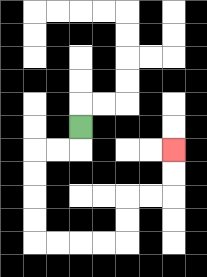{'start': '[3, 5]', 'end': '[7, 6]', 'path_directions': 'D,L,L,D,D,D,D,R,R,R,R,U,U,R,R,U,U', 'path_coordinates': '[[3, 5], [3, 6], [2, 6], [1, 6], [1, 7], [1, 8], [1, 9], [1, 10], [2, 10], [3, 10], [4, 10], [5, 10], [5, 9], [5, 8], [6, 8], [7, 8], [7, 7], [7, 6]]'}